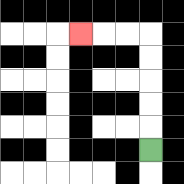{'start': '[6, 6]', 'end': '[3, 1]', 'path_directions': 'U,U,U,U,U,L,L,L', 'path_coordinates': '[[6, 6], [6, 5], [6, 4], [6, 3], [6, 2], [6, 1], [5, 1], [4, 1], [3, 1]]'}